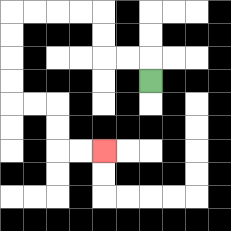{'start': '[6, 3]', 'end': '[4, 6]', 'path_directions': 'U,L,L,U,U,L,L,L,L,D,D,D,D,R,R,D,D,R,R', 'path_coordinates': '[[6, 3], [6, 2], [5, 2], [4, 2], [4, 1], [4, 0], [3, 0], [2, 0], [1, 0], [0, 0], [0, 1], [0, 2], [0, 3], [0, 4], [1, 4], [2, 4], [2, 5], [2, 6], [3, 6], [4, 6]]'}